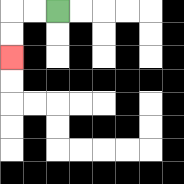{'start': '[2, 0]', 'end': '[0, 2]', 'path_directions': 'L,L,D,D', 'path_coordinates': '[[2, 0], [1, 0], [0, 0], [0, 1], [0, 2]]'}